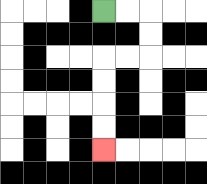{'start': '[4, 0]', 'end': '[4, 6]', 'path_directions': 'R,R,D,D,L,L,D,D,D,D', 'path_coordinates': '[[4, 0], [5, 0], [6, 0], [6, 1], [6, 2], [5, 2], [4, 2], [4, 3], [4, 4], [4, 5], [4, 6]]'}